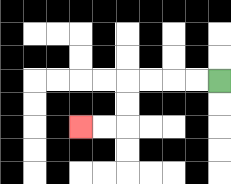{'start': '[9, 3]', 'end': '[3, 5]', 'path_directions': 'L,L,L,L,D,D,L,L', 'path_coordinates': '[[9, 3], [8, 3], [7, 3], [6, 3], [5, 3], [5, 4], [5, 5], [4, 5], [3, 5]]'}